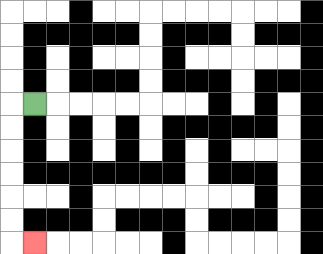{'start': '[1, 4]', 'end': '[1, 10]', 'path_directions': 'L,D,D,D,D,D,D,R', 'path_coordinates': '[[1, 4], [0, 4], [0, 5], [0, 6], [0, 7], [0, 8], [0, 9], [0, 10], [1, 10]]'}